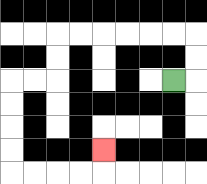{'start': '[7, 3]', 'end': '[4, 6]', 'path_directions': 'R,U,U,L,L,L,L,L,L,D,D,L,L,D,D,D,D,R,R,R,R,U', 'path_coordinates': '[[7, 3], [8, 3], [8, 2], [8, 1], [7, 1], [6, 1], [5, 1], [4, 1], [3, 1], [2, 1], [2, 2], [2, 3], [1, 3], [0, 3], [0, 4], [0, 5], [0, 6], [0, 7], [1, 7], [2, 7], [3, 7], [4, 7], [4, 6]]'}